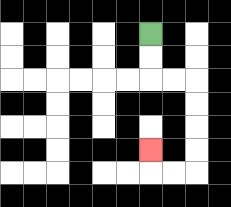{'start': '[6, 1]', 'end': '[6, 6]', 'path_directions': 'D,D,R,R,D,D,D,D,L,L,U', 'path_coordinates': '[[6, 1], [6, 2], [6, 3], [7, 3], [8, 3], [8, 4], [8, 5], [8, 6], [8, 7], [7, 7], [6, 7], [6, 6]]'}